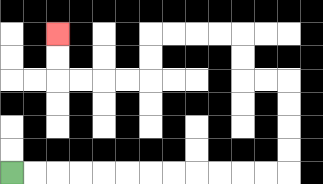{'start': '[0, 7]', 'end': '[2, 1]', 'path_directions': 'R,R,R,R,R,R,R,R,R,R,R,R,U,U,U,U,L,L,U,U,L,L,L,L,D,D,L,L,L,L,U,U', 'path_coordinates': '[[0, 7], [1, 7], [2, 7], [3, 7], [4, 7], [5, 7], [6, 7], [7, 7], [8, 7], [9, 7], [10, 7], [11, 7], [12, 7], [12, 6], [12, 5], [12, 4], [12, 3], [11, 3], [10, 3], [10, 2], [10, 1], [9, 1], [8, 1], [7, 1], [6, 1], [6, 2], [6, 3], [5, 3], [4, 3], [3, 3], [2, 3], [2, 2], [2, 1]]'}